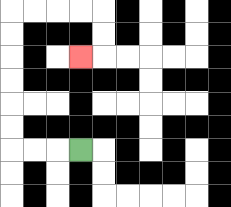{'start': '[3, 6]', 'end': '[3, 2]', 'path_directions': 'L,L,L,U,U,U,U,U,U,R,R,R,R,D,D,L', 'path_coordinates': '[[3, 6], [2, 6], [1, 6], [0, 6], [0, 5], [0, 4], [0, 3], [0, 2], [0, 1], [0, 0], [1, 0], [2, 0], [3, 0], [4, 0], [4, 1], [4, 2], [3, 2]]'}